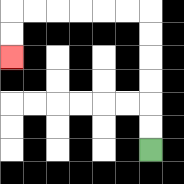{'start': '[6, 6]', 'end': '[0, 2]', 'path_directions': 'U,U,U,U,U,U,L,L,L,L,L,L,D,D', 'path_coordinates': '[[6, 6], [6, 5], [6, 4], [6, 3], [6, 2], [6, 1], [6, 0], [5, 0], [4, 0], [3, 0], [2, 0], [1, 0], [0, 0], [0, 1], [0, 2]]'}